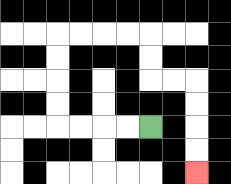{'start': '[6, 5]', 'end': '[8, 7]', 'path_directions': 'L,L,L,L,U,U,U,U,R,R,R,R,D,D,R,R,D,D,D,D', 'path_coordinates': '[[6, 5], [5, 5], [4, 5], [3, 5], [2, 5], [2, 4], [2, 3], [2, 2], [2, 1], [3, 1], [4, 1], [5, 1], [6, 1], [6, 2], [6, 3], [7, 3], [8, 3], [8, 4], [8, 5], [8, 6], [8, 7]]'}